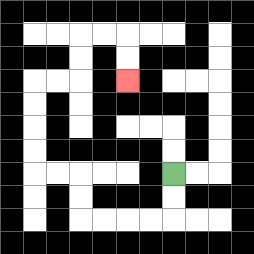{'start': '[7, 7]', 'end': '[5, 3]', 'path_directions': 'D,D,L,L,L,L,U,U,L,L,U,U,U,U,R,R,U,U,R,R,D,D', 'path_coordinates': '[[7, 7], [7, 8], [7, 9], [6, 9], [5, 9], [4, 9], [3, 9], [3, 8], [3, 7], [2, 7], [1, 7], [1, 6], [1, 5], [1, 4], [1, 3], [2, 3], [3, 3], [3, 2], [3, 1], [4, 1], [5, 1], [5, 2], [5, 3]]'}